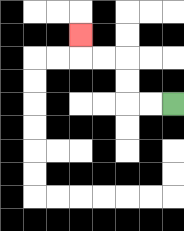{'start': '[7, 4]', 'end': '[3, 1]', 'path_directions': 'L,L,U,U,L,L,U', 'path_coordinates': '[[7, 4], [6, 4], [5, 4], [5, 3], [5, 2], [4, 2], [3, 2], [3, 1]]'}